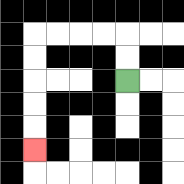{'start': '[5, 3]', 'end': '[1, 6]', 'path_directions': 'U,U,L,L,L,L,D,D,D,D,D', 'path_coordinates': '[[5, 3], [5, 2], [5, 1], [4, 1], [3, 1], [2, 1], [1, 1], [1, 2], [1, 3], [1, 4], [1, 5], [1, 6]]'}